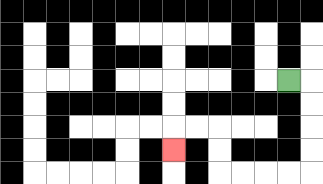{'start': '[12, 3]', 'end': '[7, 6]', 'path_directions': 'R,D,D,D,D,L,L,L,L,U,U,L,L,D', 'path_coordinates': '[[12, 3], [13, 3], [13, 4], [13, 5], [13, 6], [13, 7], [12, 7], [11, 7], [10, 7], [9, 7], [9, 6], [9, 5], [8, 5], [7, 5], [7, 6]]'}